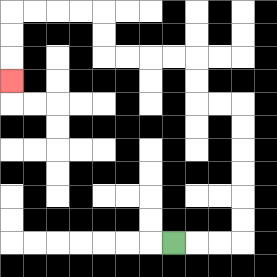{'start': '[7, 10]', 'end': '[0, 3]', 'path_directions': 'R,R,R,U,U,U,U,U,U,L,L,U,U,L,L,L,L,U,U,L,L,L,L,D,D,D', 'path_coordinates': '[[7, 10], [8, 10], [9, 10], [10, 10], [10, 9], [10, 8], [10, 7], [10, 6], [10, 5], [10, 4], [9, 4], [8, 4], [8, 3], [8, 2], [7, 2], [6, 2], [5, 2], [4, 2], [4, 1], [4, 0], [3, 0], [2, 0], [1, 0], [0, 0], [0, 1], [0, 2], [0, 3]]'}